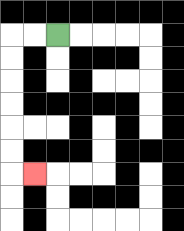{'start': '[2, 1]', 'end': '[1, 7]', 'path_directions': 'L,L,D,D,D,D,D,D,R', 'path_coordinates': '[[2, 1], [1, 1], [0, 1], [0, 2], [0, 3], [0, 4], [0, 5], [0, 6], [0, 7], [1, 7]]'}